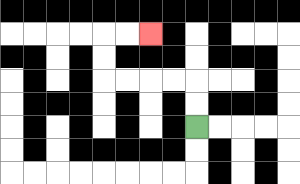{'start': '[8, 5]', 'end': '[6, 1]', 'path_directions': 'U,U,L,L,L,L,U,U,R,R', 'path_coordinates': '[[8, 5], [8, 4], [8, 3], [7, 3], [6, 3], [5, 3], [4, 3], [4, 2], [4, 1], [5, 1], [6, 1]]'}